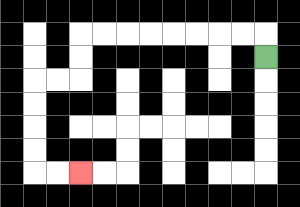{'start': '[11, 2]', 'end': '[3, 7]', 'path_directions': 'U,L,L,L,L,L,L,L,L,D,D,L,L,D,D,D,D,R,R', 'path_coordinates': '[[11, 2], [11, 1], [10, 1], [9, 1], [8, 1], [7, 1], [6, 1], [5, 1], [4, 1], [3, 1], [3, 2], [3, 3], [2, 3], [1, 3], [1, 4], [1, 5], [1, 6], [1, 7], [2, 7], [3, 7]]'}